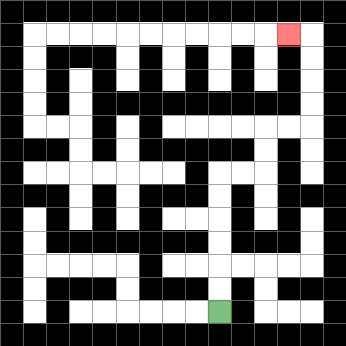{'start': '[9, 13]', 'end': '[12, 1]', 'path_directions': 'U,U,U,U,U,U,R,R,U,U,R,R,U,U,U,U,L', 'path_coordinates': '[[9, 13], [9, 12], [9, 11], [9, 10], [9, 9], [9, 8], [9, 7], [10, 7], [11, 7], [11, 6], [11, 5], [12, 5], [13, 5], [13, 4], [13, 3], [13, 2], [13, 1], [12, 1]]'}